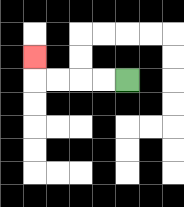{'start': '[5, 3]', 'end': '[1, 2]', 'path_directions': 'L,L,L,L,U', 'path_coordinates': '[[5, 3], [4, 3], [3, 3], [2, 3], [1, 3], [1, 2]]'}